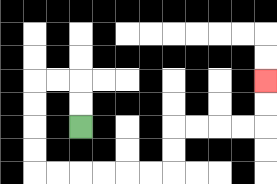{'start': '[3, 5]', 'end': '[11, 3]', 'path_directions': 'U,U,L,L,D,D,D,D,R,R,R,R,R,R,U,U,R,R,R,R,U,U', 'path_coordinates': '[[3, 5], [3, 4], [3, 3], [2, 3], [1, 3], [1, 4], [1, 5], [1, 6], [1, 7], [2, 7], [3, 7], [4, 7], [5, 7], [6, 7], [7, 7], [7, 6], [7, 5], [8, 5], [9, 5], [10, 5], [11, 5], [11, 4], [11, 3]]'}